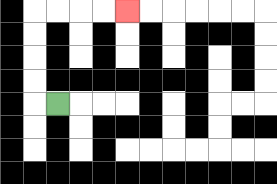{'start': '[2, 4]', 'end': '[5, 0]', 'path_directions': 'L,U,U,U,U,R,R,R,R', 'path_coordinates': '[[2, 4], [1, 4], [1, 3], [1, 2], [1, 1], [1, 0], [2, 0], [3, 0], [4, 0], [5, 0]]'}